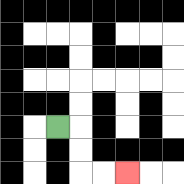{'start': '[2, 5]', 'end': '[5, 7]', 'path_directions': 'R,D,D,R,R', 'path_coordinates': '[[2, 5], [3, 5], [3, 6], [3, 7], [4, 7], [5, 7]]'}